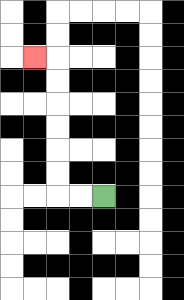{'start': '[4, 8]', 'end': '[1, 2]', 'path_directions': 'L,L,U,U,U,U,U,U,L', 'path_coordinates': '[[4, 8], [3, 8], [2, 8], [2, 7], [2, 6], [2, 5], [2, 4], [2, 3], [2, 2], [1, 2]]'}